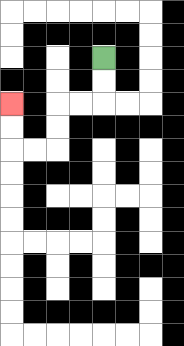{'start': '[4, 2]', 'end': '[0, 4]', 'path_directions': 'D,D,L,L,D,D,L,L,U,U', 'path_coordinates': '[[4, 2], [4, 3], [4, 4], [3, 4], [2, 4], [2, 5], [2, 6], [1, 6], [0, 6], [0, 5], [0, 4]]'}